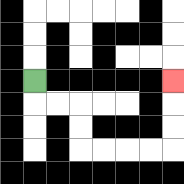{'start': '[1, 3]', 'end': '[7, 3]', 'path_directions': 'D,R,R,D,D,R,R,R,R,U,U,U', 'path_coordinates': '[[1, 3], [1, 4], [2, 4], [3, 4], [3, 5], [3, 6], [4, 6], [5, 6], [6, 6], [7, 6], [7, 5], [7, 4], [7, 3]]'}